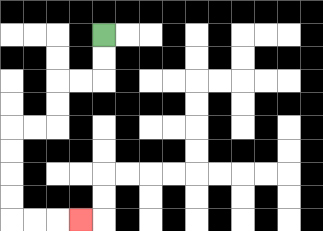{'start': '[4, 1]', 'end': '[3, 9]', 'path_directions': 'D,D,L,L,D,D,L,L,D,D,D,D,R,R,R', 'path_coordinates': '[[4, 1], [4, 2], [4, 3], [3, 3], [2, 3], [2, 4], [2, 5], [1, 5], [0, 5], [0, 6], [0, 7], [0, 8], [0, 9], [1, 9], [2, 9], [3, 9]]'}